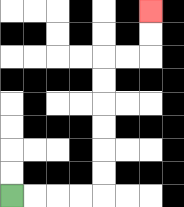{'start': '[0, 8]', 'end': '[6, 0]', 'path_directions': 'R,R,R,R,U,U,U,U,U,U,R,R,U,U', 'path_coordinates': '[[0, 8], [1, 8], [2, 8], [3, 8], [4, 8], [4, 7], [4, 6], [4, 5], [4, 4], [4, 3], [4, 2], [5, 2], [6, 2], [6, 1], [6, 0]]'}